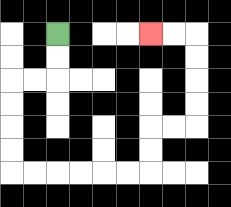{'start': '[2, 1]', 'end': '[6, 1]', 'path_directions': 'D,D,L,L,D,D,D,D,R,R,R,R,R,R,U,U,R,R,U,U,U,U,L,L', 'path_coordinates': '[[2, 1], [2, 2], [2, 3], [1, 3], [0, 3], [0, 4], [0, 5], [0, 6], [0, 7], [1, 7], [2, 7], [3, 7], [4, 7], [5, 7], [6, 7], [6, 6], [6, 5], [7, 5], [8, 5], [8, 4], [8, 3], [8, 2], [8, 1], [7, 1], [6, 1]]'}